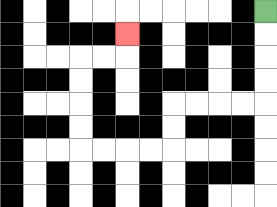{'start': '[11, 0]', 'end': '[5, 1]', 'path_directions': 'D,D,D,D,L,L,L,L,D,D,L,L,L,L,U,U,U,U,R,R,U', 'path_coordinates': '[[11, 0], [11, 1], [11, 2], [11, 3], [11, 4], [10, 4], [9, 4], [8, 4], [7, 4], [7, 5], [7, 6], [6, 6], [5, 6], [4, 6], [3, 6], [3, 5], [3, 4], [3, 3], [3, 2], [4, 2], [5, 2], [5, 1]]'}